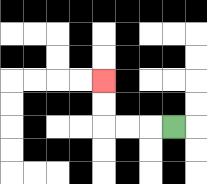{'start': '[7, 5]', 'end': '[4, 3]', 'path_directions': 'L,L,L,U,U', 'path_coordinates': '[[7, 5], [6, 5], [5, 5], [4, 5], [4, 4], [4, 3]]'}